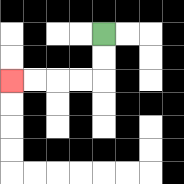{'start': '[4, 1]', 'end': '[0, 3]', 'path_directions': 'D,D,L,L,L,L', 'path_coordinates': '[[4, 1], [4, 2], [4, 3], [3, 3], [2, 3], [1, 3], [0, 3]]'}